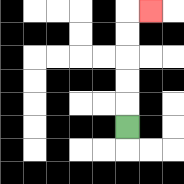{'start': '[5, 5]', 'end': '[6, 0]', 'path_directions': 'U,U,U,U,U,R', 'path_coordinates': '[[5, 5], [5, 4], [5, 3], [5, 2], [5, 1], [5, 0], [6, 0]]'}